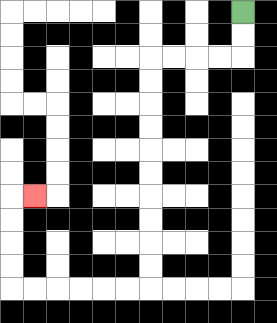{'start': '[10, 0]', 'end': '[1, 8]', 'path_directions': 'D,D,L,L,L,L,D,D,D,D,D,D,D,D,D,D,L,L,L,L,L,L,U,U,U,U,R', 'path_coordinates': '[[10, 0], [10, 1], [10, 2], [9, 2], [8, 2], [7, 2], [6, 2], [6, 3], [6, 4], [6, 5], [6, 6], [6, 7], [6, 8], [6, 9], [6, 10], [6, 11], [6, 12], [5, 12], [4, 12], [3, 12], [2, 12], [1, 12], [0, 12], [0, 11], [0, 10], [0, 9], [0, 8], [1, 8]]'}